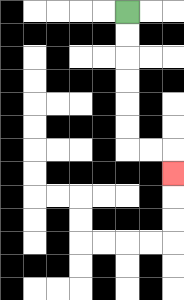{'start': '[5, 0]', 'end': '[7, 7]', 'path_directions': 'D,D,D,D,D,D,R,R,D', 'path_coordinates': '[[5, 0], [5, 1], [5, 2], [5, 3], [5, 4], [5, 5], [5, 6], [6, 6], [7, 6], [7, 7]]'}